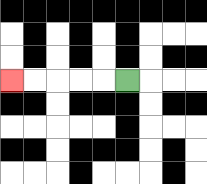{'start': '[5, 3]', 'end': '[0, 3]', 'path_directions': 'L,L,L,L,L', 'path_coordinates': '[[5, 3], [4, 3], [3, 3], [2, 3], [1, 3], [0, 3]]'}